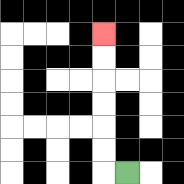{'start': '[5, 7]', 'end': '[4, 1]', 'path_directions': 'L,U,U,U,U,U,U', 'path_coordinates': '[[5, 7], [4, 7], [4, 6], [4, 5], [4, 4], [4, 3], [4, 2], [4, 1]]'}